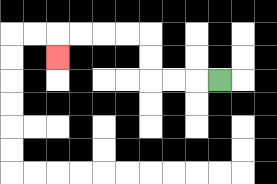{'start': '[9, 3]', 'end': '[2, 2]', 'path_directions': 'L,L,L,U,U,L,L,L,L,D', 'path_coordinates': '[[9, 3], [8, 3], [7, 3], [6, 3], [6, 2], [6, 1], [5, 1], [4, 1], [3, 1], [2, 1], [2, 2]]'}